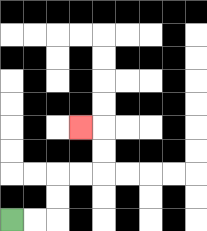{'start': '[0, 9]', 'end': '[3, 5]', 'path_directions': 'R,R,U,U,R,R,U,U,L', 'path_coordinates': '[[0, 9], [1, 9], [2, 9], [2, 8], [2, 7], [3, 7], [4, 7], [4, 6], [4, 5], [3, 5]]'}